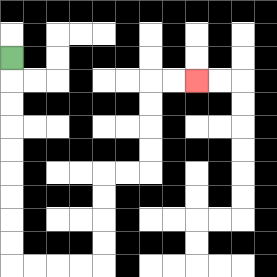{'start': '[0, 2]', 'end': '[8, 3]', 'path_directions': 'D,D,D,D,D,D,D,D,D,R,R,R,R,U,U,U,U,R,R,U,U,U,U,R,R', 'path_coordinates': '[[0, 2], [0, 3], [0, 4], [0, 5], [0, 6], [0, 7], [0, 8], [0, 9], [0, 10], [0, 11], [1, 11], [2, 11], [3, 11], [4, 11], [4, 10], [4, 9], [4, 8], [4, 7], [5, 7], [6, 7], [6, 6], [6, 5], [6, 4], [6, 3], [7, 3], [8, 3]]'}